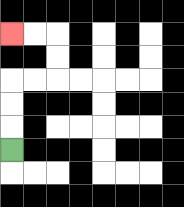{'start': '[0, 6]', 'end': '[0, 1]', 'path_directions': 'U,U,U,R,R,U,U,L,L', 'path_coordinates': '[[0, 6], [0, 5], [0, 4], [0, 3], [1, 3], [2, 3], [2, 2], [2, 1], [1, 1], [0, 1]]'}